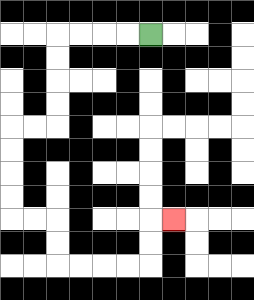{'start': '[6, 1]', 'end': '[7, 9]', 'path_directions': 'L,L,L,L,D,D,D,D,L,L,D,D,D,D,R,R,D,D,R,R,R,R,U,U,R', 'path_coordinates': '[[6, 1], [5, 1], [4, 1], [3, 1], [2, 1], [2, 2], [2, 3], [2, 4], [2, 5], [1, 5], [0, 5], [0, 6], [0, 7], [0, 8], [0, 9], [1, 9], [2, 9], [2, 10], [2, 11], [3, 11], [4, 11], [5, 11], [6, 11], [6, 10], [6, 9], [7, 9]]'}